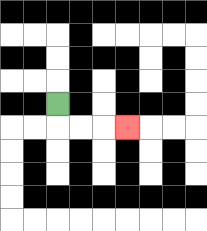{'start': '[2, 4]', 'end': '[5, 5]', 'path_directions': 'D,R,R,R', 'path_coordinates': '[[2, 4], [2, 5], [3, 5], [4, 5], [5, 5]]'}